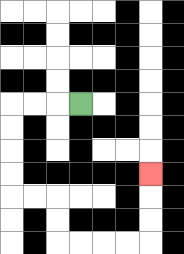{'start': '[3, 4]', 'end': '[6, 7]', 'path_directions': 'L,L,L,D,D,D,D,R,R,D,D,R,R,R,R,U,U,U', 'path_coordinates': '[[3, 4], [2, 4], [1, 4], [0, 4], [0, 5], [0, 6], [0, 7], [0, 8], [1, 8], [2, 8], [2, 9], [2, 10], [3, 10], [4, 10], [5, 10], [6, 10], [6, 9], [6, 8], [6, 7]]'}